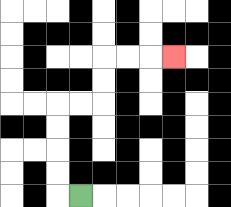{'start': '[3, 8]', 'end': '[7, 2]', 'path_directions': 'L,U,U,U,U,R,R,U,U,R,R,R', 'path_coordinates': '[[3, 8], [2, 8], [2, 7], [2, 6], [2, 5], [2, 4], [3, 4], [4, 4], [4, 3], [4, 2], [5, 2], [6, 2], [7, 2]]'}